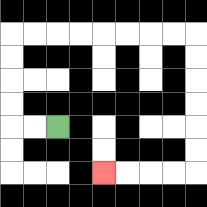{'start': '[2, 5]', 'end': '[4, 7]', 'path_directions': 'L,L,U,U,U,U,R,R,R,R,R,R,R,R,D,D,D,D,D,D,L,L,L,L', 'path_coordinates': '[[2, 5], [1, 5], [0, 5], [0, 4], [0, 3], [0, 2], [0, 1], [1, 1], [2, 1], [3, 1], [4, 1], [5, 1], [6, 1], [7, 1], [8, 1], [8, 2], [8, 3], [8, 4], [8, 5], [8, 6], [8, 7], [7, 7], [6, 7], [5, 7], [4, 7]]'}